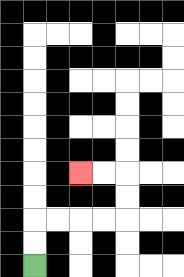{'start': '[1, 11]', 'end': '[3, 7]', 'path_directions': 'U,U,R,R,R,R,U,U,L,L', 'path_coordinates': '[[1, 11], [1, 10], [1, 9], [2, 9], [3, 9], [4, 9], [5, 9], [5, 8], [5, 7], [4, 7], [3, 7]]'}